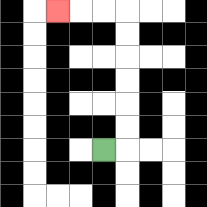{'start': '[4, 6]', 'end': '[2, 0]', 'path_directions': 'R,U,U,U,U,U,U,L,L,L', 'path_coordinates': '[[4, 6], [5, 6], [5, 5], [5, 4], [5, 3], [5, 2], [5, 1], [5, 0], [4, 0], [3, 0], [2, 0]]'}